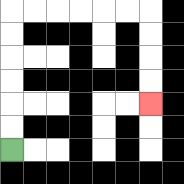{'start': '[0, 6]', 'end': '[6, 4]', 'path_directions': 'U,U,U,U,U,U,R,R,R,R,R,R,D,D,D,D', 'path_coordinates': '[[0, 6], [0, 5], [0, 4], [0, 3], [0, 2], [0, 1], [0, 0], [1, 0], [2, 0], [3, 0], [4, 0], [5, 0], [6, 0], [6, 1], [6, 2], [6, 3], [6, 4]]'}